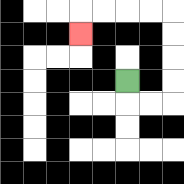{'start': '[5, 3]', 'end': '[3, 1]', 'path_directions': 'D,R,R,U,U,U,U,L,L,L,L,D', 'path_coordinates': '[[5, 3], [5, 4], [6, 4], [7, 4], [7, 3], [7, 2], [7, 1], [7, 0], [6, 0], [5, 0], [4, 0], [3, 0], [3, 1]]'}